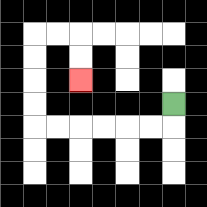{'start': '[7, 4]', 'end': '[3, 3]', 'path_directions': 'D,L,L,L,L,L,L,U,U,U,U,R,R,D,D', 'path_coordinates': '[[7, 4], [7, 5], [6, 5], [5, 5], [4, 5], [3, 5], [2, 5], [1, 5], [1, 4], [1, 3], [1, 2], [1, 1], [2, 1], [3, 1], [3, 2], [3, 3]]'}